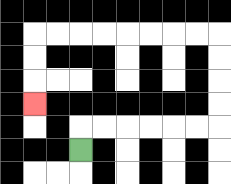{'start': '[3, 6]', 'end': '[1, 4]', 'path_directions': 'U,R,R,R,R,R,R,U,U,U,U,L,L,L,L,L,L,L,L,D,D,D', 'path_coordinates': '[[3, 6], [3, 5], [4, 5], [5, 5], [6, 5], [7, 5], [8, 5], [9, 5], [9, 4], [9, 3], [9, 2], [9, 1], [8, 1], [7, 1], [6, 1], [5, 1], [4, 1], [3, 1], [2, 1], [1, 1], [1, 2], [1, 3], [1, 4]]'}